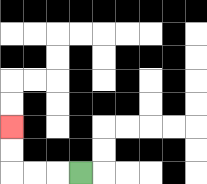{'start': '[3, 7]', 'end': '[0, 5]', 'path_directions': 'L,L,L,U,U', 'path_coordinates': '[[3, 7], [2, 7], [1, 7], [0, 7], [0, 6], [0, 5]]'}